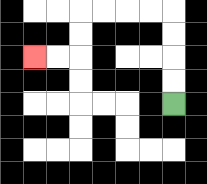{'start': '[7, 4]', 'end': '[1, 2]', 'path_directions': 'U,U,U,U,L,L,L,L,D,D,L,L', 'path_coordinates': '[[7, 4], [7, 3], [7, 2], [7, 1], [7, 0], [6, 0], [5, 0], [4, 0], [3, 0], [3, 1], [3, 2], [2, 2], [1, 2]]'}